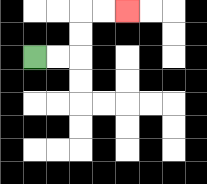{'start': '[1, 2]', 'end': '[5, 0]', 'path_directions': 'R,R,U,U,R,R', 'path_coordinates': '[[1, 2], [2, 2], [3, 2], [3, 1], [3, 0], [4, 0], [5, 0]]'}